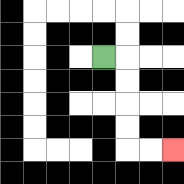{'start': '[4, 2]', 'end': '[7, 6]', 'path_directions': 'R,D,D,D,D,R,R', 'path_coordinates': '[[4, 2], [5, 2], [5, 3], [5, 4], [5, 5], [5, 6], [6, 6], [7, 6]]'}